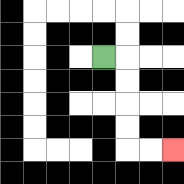{'start': '[4, 2]', 'end': '[7, 6]', 'path_directions': 'R,D,D,D,D,R,R', 'path_coordinates': '[[4, 2], [5, 2], [5, 3], [5, 4], [5, 5], [5, 6], [6, 6], [7, 6]]'}